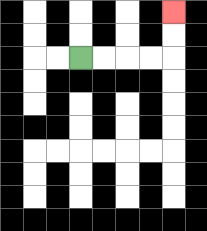{'start': '[3, 2]', 'end': '[7, 0]', 'path_directions': 'R,R,R,R,U,U', 'path_coordinates': '[[3, 2], [4, 2], [5, 2], [6, 2], [7, 2], [7, 1], [7, 0]]'}